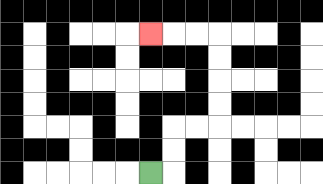{'start': '[6, 7]', 'end': '[6, 1]', 'path_directions': 'R,U,U,R,R,U,U,U,U,L,L,L', 'path_coordinates': '[[6, 7], [7, 7], [7, 6], [7, 5], [8, 5], [9, 5], [9, 4], [9, 3], [9, 2], [9, 1], [8, 1], [7, 1], [6, 1]]'}